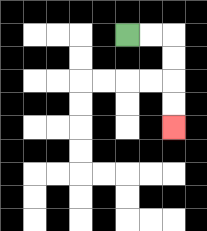{'start': '[5, 1]', 'end': '[7, 5]', 'path_directions': 'R,R,D,D,D,D', 'path_coordinates': '[[5, 1], [6, 1], [7, 1], [7, 2], [7, 3], [7, 4], [7, 5]]'}